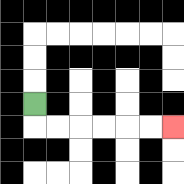{'start': '[1, 4]', 'end': '[7, 5]', 'path_directions': 'D,R,R,R,R,R,R', 'path_coordinates': '[[1, 4], [1, 5], [2, 5], [3, 5], [4, 5], [5, 5], [6, 5], [7, 5]]'}